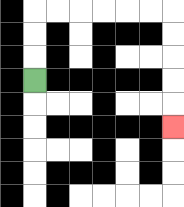{'start': '[1, 3]', 'end': '[7, 5]', 'path_directions': 'U,U,U,R,R,R,R,R,R,D,D,D,D,D', 'path_coordinates': '[[1, 3], [1, 2], [1, 1], [1, 0], [2, 0], [3, 0], [4, 0], [5, 0], [6, 0], [7, 0], [7, 1], [7, 2], [7, 3], [7, 4], [7, 5]]'}